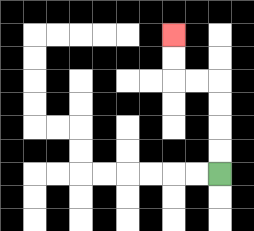{'start': '[9, 7]', 'end': '[7, 1]', 'path_directions': 'U,U,U,U,L,L,U,U', 'path_coordinates': '[[9, 7], [9, 6], [9, 5], [9, 4], [9, 3], [8, 3], [7, 3], [7, 2], [7, 1]]'}